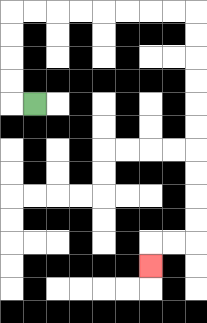{'start': '[1, 4]', 'end': '[6, 11]', 'path_directions': 'L,U,U,U,U,R,R,R,R,R,R,R,R,D,D,D,D,D,D,D,D,D,D,L,L,D', 'path_coordinates': '[[1, 4], [0, 4], [0, 3], [0, 2], [0, 1], [0, 0], [1, 0], [2, 0], [3, 0], [4, 0], [5, 0], [6, 0], [7, 0], [8, 0], [8, 1], [8, 2], [8, 3], [8, 4], [8, 5], [8, 6], [8, 7], [8, 8], [8, 9], [8, 10], [7, 10], [6, 10], [6, 11]]'}